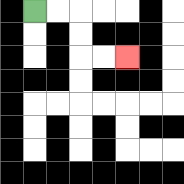{'start': '[1, 0]', 'end': '[5, 2]', 'path_directions': 'R,R,D,D,R,R', 'path_coordinates': '[[1, 0], [2, 0], [3, 0], [3, 1], [3, 2], [4, 2], [5, 2]]'}